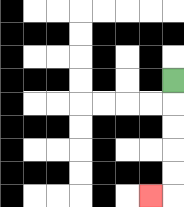{'start': '[7, 3]', 'end': '[6, 8]', 'path_directions': 'D,D,D,D,D,L', 'path_coordinates': '[[7, 3], [7, 4], [7, 5], [7, 6], [7, 7], [7, 8], [6, 8]]'}